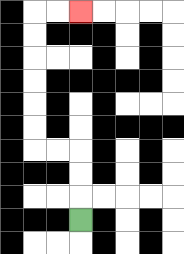{'start': '[3, 9]', 'end': '[3, 0]', 'path_directions': 'U,U,U,L,L,U,U,U,U,U,U,R,R', 'path_coordinates': '[[3, 9], [3, 8], [3, 7], [3, 6], [2, 6], [1, 6], [1, 5], [1, 4], [1, 3], [1, 2], [1, 1], [1, 0], [2, 0], [3, 0]]'}